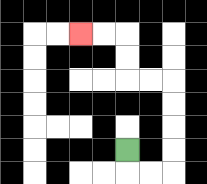{'start': '[5, 6]', 'end': '[3, 1]', 'path_directions': 'D,R,R,U,U,U,U,L,L,U,U,L,L', 'path_coordinates': '[[5, 6], [5, 7], [6, 7], [7, 7], [7, 6], [7, 5], [7, 4], [7, 3], [6, 3], [5, 3], [5, 2], [5, 1], [4, 1], [3, 1]]'}